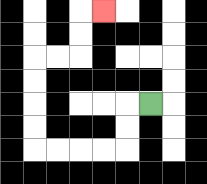{'start': '[6, 4]', 'end': '[4, 0]', 'path_directions': 'L,D,D,L,L,L,L,U,U,U,U,R,R,U,U,R', 'path_coordinates': '[[6, 4], [5, 4], [5, 5], [5, 6], [4, 6], [3, 6], [2, 6], [1, 6], [1, 5], [1, 4], [1, 3], [1, 2], [2, 2], [3, 2], [3, 1], [3, 0], [4, 0]]'}